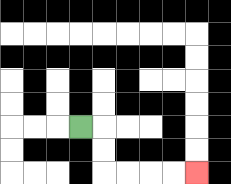{'start': '[3, 5]', 'end': '[8, 7]', 'path_directions': 'R,D,D,R,R,R,R', 'path_coordinates': '[[3, 5], [4, 5], [4, 6], [4, 7], [5, 7], [6, 7], [7, 7], [8, 7]]'}